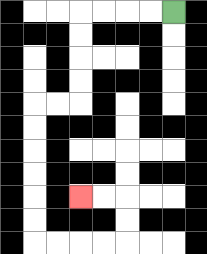{'start': '[7, 0]', 'end': '[3, 8]', 'path_directions': 'L,L,L,L,D,D,D,D,L,L,D,D,D,D,D,D,R,R,R,R,U,U,L,L', 'path_coordinates': '[[7, 0], [6, 0], [5, 0], [4, 0], [3, 0], [3, 1], [3, 2], [3, 3], [3, 4], [2, 4], [1, 4], [1, 5], [1, 6], [1, 7], [1, 8], [1, 9], [1, 10], [2, 10], [3, 10], [4, 10], [5, 10], [5, 9], [5, 8], [4, 8], [3, 8]]'}